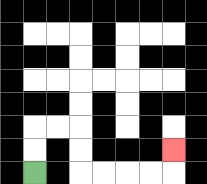{'start': '[1, 7]', 'end': '[7, 6]', 'path_directions': 'U,U,R,R,D,D,R,R,R,R,U', 'path_coordinates': '[[1, 7], [1, 6], [1, 5], [2, 5], [3, 5], [3, 6], [3, 7], [4, 7], [5, 7], [6, 7], [7, 7], [7, 6]]'}